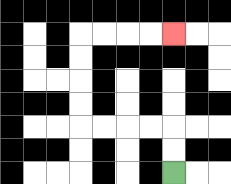{'start': '[7, 7]', 'end': '[7, 1]', 'path_directions': 'U,U,L,L,L,L,U,U,U,U,R,R,R,R', 'path_coordinates': '[[7, 7], [7, 6], [7, 5], [6, 5], [5, 5], [4, 5], [3, 5], [3, 4], [3, 3], [3, 2], [3, 1], [4, 1], [5, 1], [6, 1], [7, 1]]'}